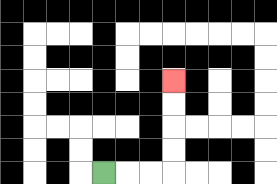{'start': '[4, 7]', 'end': '[7, 3]', 'path_directions': 'R,R,R,U,U,U,U', 'path_coordinates': '[[4, 7], [5, 7], [6, 7], [7, 7], [7, 6], [7, 5], [7, 4], [7, 3]]'}